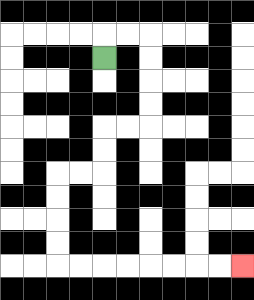{'start': '[4, 2]', 'end': '[10, 11]', 'path_directions': 'U,R,R,D,D,D,D,L,L,D,D,L,L,D,D,D,D,R,R,R,R,R,R,R,R', 'path_coordinates': '[[4, 2], [4, 1], [5, 1], [6, 1], [6, 2], [6, 3], [6, 4], [6, 5], [5, 5], [4, 5], [4, 6], [4, 7], [3, 7], [2, 7], [2, 8], [2, 9], [2, 10], [2, 11], [3, 11], [4, 11], [5, 11], [6, 11], [7, 11], [8, 11], [9, 11], [10, 11]]'}